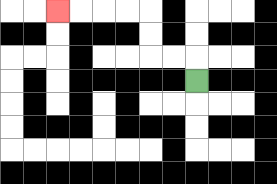{'start': '[8, 3]', 'end': '[2, 0]', 'path_directions': 'U,L,L,U,U,L,L,L,L', 'path_coordinates': '[[8, 3], [8, 2], [7, 2], [6, 2], [6, 1], [6, 0], [5, 0], [4, 0], [3, 0], [2, 0]]'}